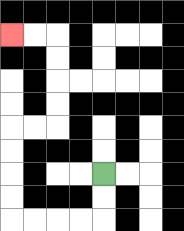{'start': '[4, 7]', 'end': '[0, 1]', 'path_directions': 'D,D,L,L,L,L,U,U,U,U,R,R,U,U,U,U,L,L', 'path_coordinates': '[[4, 7], [4, 8], [4, 9], [3, 9], [2, 9], [1, 9], [0, 9], [0, 8], [0, 7], [0, 6], [0, 5], [1, 5], [2, 5], [2, 4], [2, 3], [2, 2], [2, 1], [1, 1], [0, 1]]'}